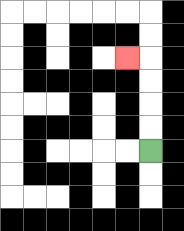{'start': '[6, 6]', 'end': '[5, 2]', 'path_directions': 'U,U,U,U,L', 'path_coordinates': '[[6, 6], [6, 5], [6, 4], [6, 3], [6, 2], [5, 2]]'}